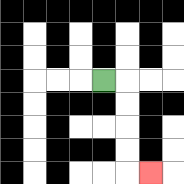{'start': '[4, 3]', 'end': '[6, 7]', 'path_directions': 'R,D,D,D,D,R', 'path_coordinates': '[[4, 3], [5, 3], [5, 4], [5, 5], [5, 6], [5, 7], [6, 7]]'}